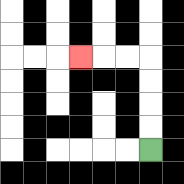{'start': '[6, 6]', 'end': '[3, 2]', 'path_directions': 'U,U,U,U,L,L,L', 'path_coordinates': '[[6, 6], [6, 5], [6, 4], [6, 3], [6, 2], [5, 2], [4, 2], [3, 2]]'}